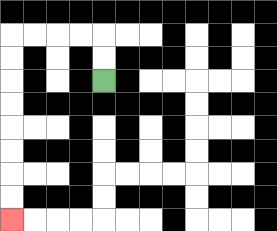{'start': '[4, 3]', 'end': '[0, 9]', 'path_directions': 'U,U,L,L,L,L,D,D,D,D,D,D,D,D', 'path_coordinates': '[[4, 3], [4, 2], [4, 1], [3, 1], [2, 1], [1, 1], [0, 1], [0, 2], [0, 3], [0, 4], [0, 5], [0, 6], [0, 7], [0, 8], [0, 9]]'}